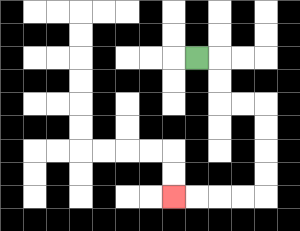{'start': '[8, 2]', 'end': '[7, 8]', 'path_directions': 'R,D,D,R,R,D,D,D,D,L,L,L,L', 'path_coordinates': '[[8, 2], [9, 2], [9, 3], [9, 4], [10, 4], [11, 4], [11, 5], [11, 6], [11, 7], [11, 8], [10, 8], [9, 8], [8, 8], [7, 8]]'}